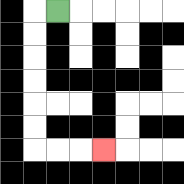{'start': '[2, 0]', 'end': '[4, 6]', 'path_directions': 'L,D,D,D,D,D,D,R,R,R', 'path_coordinates': '[[2, 0], [1, 0], [1, 1], [1, 2], [1, 3], [1, 4], [1, 5], [1, 6], [2, 6], [3, 6], [4, 6]]'}